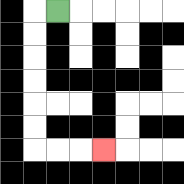{'start': '[2, 0]', 'end': '[4, 6]', 'path_directions': 'L,D,D,D,D,D,D,R,R,R', 'path_coordinates': '[[2, 0], [1, 0], [1, 1], [1, 2], [1, 3], [1, 4], [1, 5], [1, 6], [2, 6], [3, 6], [4, 6]]'}